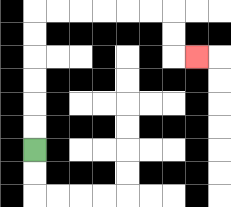{'start': '[1, 6]', 'end': '[8, 2]', 'path_directions': 'U,U,U,U,U,U,R,R,R,R,R,R,D,D,R', 'path_coordinates': '[[1, 6], [1, 5], [1, 4], [1, 3], [1, 2], [1, 1], [1, 0], [2, 0], [3, 0], [4, 0], [5, 0], [6, 0], [7, 0], [7, 1], [7, 2], [8, 2]]'}